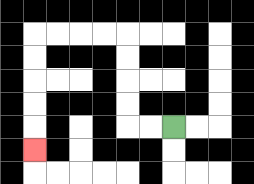{'start': '[7, 5]', 'end': '[1, 6]', 'path_directions': 'L,L,U,U,U,U,L,L,L,L,D,D,D,D,D', 'path_coordinates': '[[7, 5], [6, 5], [5, 5], [5, 4], [5, 3], [5, 2], [5, 1], [4, 1], [3, 1], [2, 1], [1, 1], [1, 2], [1, 3], [1, 4], [1, 5], [1, 6]]'}